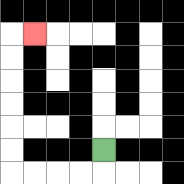{'start': '[4, 6]', 'end': '[1, 1]', 'path_directions': 'D,L,L,L,L,U,U,U,U,U,U,R', 'path_coordinates': '[[4, 6], [4, 7], [3, 7], [2, 7], [1, 7], [0, 7], [0, 6], [0, 5], [0, 4], [0, 3], [0, 2], [0, 1], [1, 1]]'}